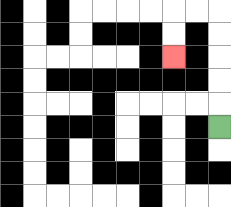{'start': '[9, 5]', 'end': '[7, 2]', 'path_directions': 'U,U,U,U,U,L,L,D,D', 'path_coordinates': '[[9, 5], [9, 4], [9, 3], [9, 2], [9, 1], [9, 0], [8, 0], [7, 0], [7, 1], [7, 2]]'}